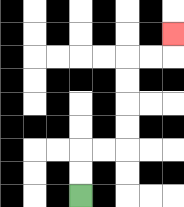{'start': '[3, 8]', 'end': '[7, 1]', 'path_directions': 'U,U,R,R,U,U,U,U,R,R,U', 'path_coordinates': '[[3, 8], [3, 7], [3, 6], [4, 6], [5, 6], [5, 5], [5, 4], [5, 3], [5, 2], [6, 2], [7, 2], [7, 1]]'}